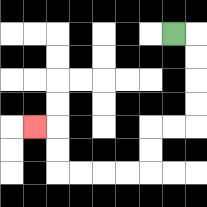{'start': '[7, 1]', 'end': '[1, 5]', 'path_directions': 'R,D,D,D,D,L,L,D,D,L,L,L,L,U,U,L', 'path_coordinates': '[[7, 1], [8, 1], [8, 2], [8, 3], [8, 4], [8, 5], [7, 5], [6, 5], [6, 6], [6, 7], [5, 7], [4, 7], [3, 7], [2, 7], [2, 6], [2, 5], [1, 5]]'}